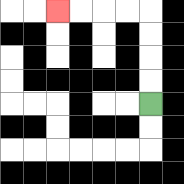{'start': '[6, 4]', 'end': '[2, 0]', 'path_directions': 'U,U,U,U,L,L,L,L', 'path_coordinates': '[[6, 4], [6, 3], [6, 2], [6, 1], [6, 0], [5, 0], [4, 0], [3, 0], [2, 0]]'}